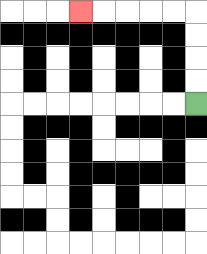{'start': '[8, 4]', 'end': '[3, 0]', 'path_directions': 'U,U,U,U,L,L,L,L,L', 'path_coordinates': '[[8, 4], [8, 3], [8, 2], [8, 1], [8, 0], [7, 0], [6, 0], [5, 0], [4, 0], [3, 0]]'}